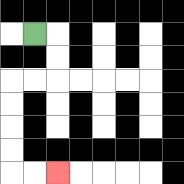{'start': '[1, 1]', 'end': '[2, 7]', 'path_directions': 'R,D,D,L,L,D,D,D,D,R,R', 'path_coordinates': '[[1, 1], [2, 1], [2, 2], [2, 3], [1, 3], [0, 3], [0, 4], [0, 5], [0, 6], [0, 7], [1, 7], [2, 7]]'}